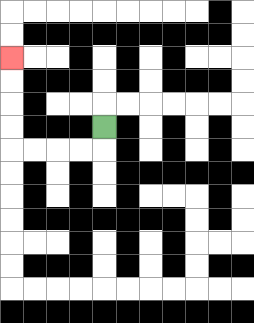{'start': '[4, 5]', 'end': '[0, 2]', 'path_directions': 'D,L,L,L,L,U,U,U,U', 'path_coordinates': '[[4, 5], [4, 6], [3, 6], [2, 6], [1, 6], [0, 6], [0, 5], [0, 4], [0, 3], [0, 2]]'}